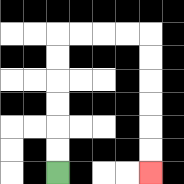{'start': '[2, 7]', 'end': '[6, 7]', 'path_directions': 'U,U,U,U,U,U,R,R,R,R,D,D,D,D,D,D', 'path_coordinates': '[[2, 7], [2, 6], [2, 5], [2, 4], [2, 3], [2, 2], [2, 1], [3, 1], [4, 1], [5, 1], [6, 1], [6, 2], [6, 3], [6, 4], [6, 5], [6, 6], [6, 7]]'}